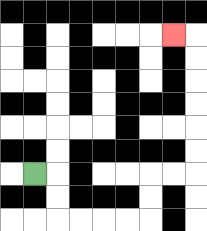{'start': '[1, 7]', 'end': '[7, 1]', 'path_directions': 'R,D,D,R,R,R,R,U,U,R,R,U,U,U,U,U,U,L', 'path_coordinates': '[[1, 7], [2, 7], [2, 8], [2, 9], [3, 9], [4, 9], [5, 9], [6, 9], [6, 8], [6, 7], [7, 7], [8, 7], [8, 6], [8, 5], [8, 4], [8, 3], [8, 2], [8, 1], [7, 1]]'}